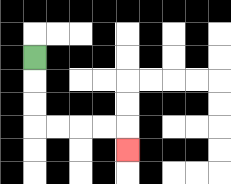{'start': '[1, 2]', 'end': '[5, 6]', 'path_directions': 'D,D,D,R,R,R,R,D', 'path_coordinates': '[[1, 2], [1, 3], [1, 4], [1, 5], [2, 5], [3, 5], [4, 5], [5, 5], [5, 6]]'}